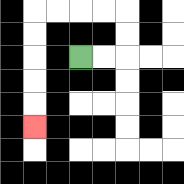{'start': '[3, 2]', 'end': '[1, 5]', 'path_directions': 'R,R,U,U,L,L,L,L,D,D,D,D,D', 'path_coordinates': '[[3, 2], [4, 2], [5, 2], [5, 1], [5, 0], [4, 0], [3, 0], [2, 0], [1, 0], [1, 1], [1, 2], [1, 3], [1, 4], [1, 5]]'}